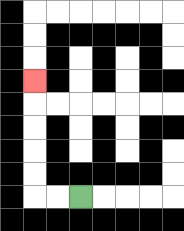{'start': '[3, 8]', 'end': '[1, 3]', 'path_directions': 'L,L,U,U,U,U,U', 'path_coordinates': '[[3, 8], [2, 8], [1, 8], [1, 7], [1, 6], [1, 5], [1, 4], [1, 3]]'}